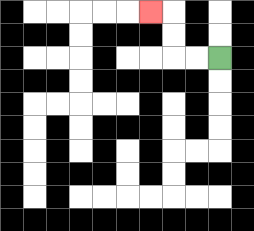{'start': '[9, 2]', 'end': '[6, 0]', 'path_directions': 'L,L,U,U,L', 'path_coordinates': '[[9, 2], [8, 2], [7, 2], [7, 1], [7, 0], [6, 0]]'}